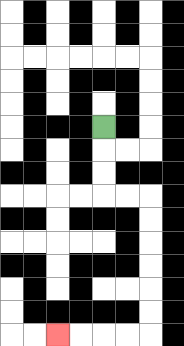{'start': '[4, 5]', 'end': '[2, 14]', 'path_directions': 'D,D,D,R,R,D,D,D,D,D,D,L,L,L,L', 'path_coordinates': '[[4, 5], [4, 6], [4, 7], [4, 8], [5, 8], [6, 8], [6, 9], [6, 10], [6, 11], [6, 12], [6, 13], [6, 14], [5, 14], [4, 14], [3, 14], [2, 14]]'}